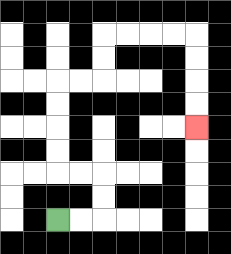{'start': '[2, 9]', 'end': '[8, 5]', 'path_directions': 'R,R,U,U,L,L,U,U,U,U,R,R,U,U,R,R,R,R,D,D,D,D', 'path_coordinates': '[[2, 9], [3, 9], [4, 9], [4, 8], [4, 7], [3, 7], [2, 7], [2, 6], [2, 5], [2, 4], [2, 3], [3, 3], [4, 3], [4, 2], [4, 1], [5, 1], [6, 1], [7, 1], [8, 1], [8, 2], [8, 3], [8, 4], [8, 5]]'}